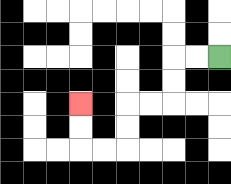{'start': '[9, 2]', 'end': '[3, 4]', 'path_directions': 'L,L,D,D,L,L,D,D,L,L,U,U', 'path_coordinates': '[[9, 2], [8, 2], [7, 2], [7, 3], [7, 4], [6, 4], [5, 4], [5, 5], [5, 6], [4, 6], [3, 6], [3, 5], [3, 4]]'}